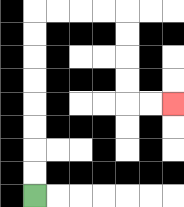{'start': '[1, 8]', 'end': '[7, 4]', 'path_directions': 'U,U,U,U,U,U,U,U,R,R,R,R,D,D,D,D,R,R', 'path_coordinates': '[[1, 8], [1, 7], [1, 6], [1, 5], [1, 4], [1, 3], [1, 2], [1, 1], [1, 0], [2, 0], [3, 0], [4, 0], [5, 0], [5, 1], [5, 2], [5, 3], [5, 4], [6, 4], [7, 4]]'}